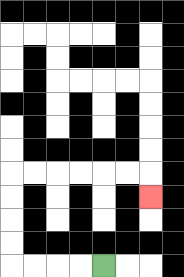{'start': '[4, 11]', 'end': '[6, 8]', 'path_directions': 'L,L,L,L,U,U,U,U,R,R,R,R,R,R,D', 'path_coordinates': '[[4, 11], [3, 11], [2, 11], [1, 11], [0, 11], [0, 10], [0, 9], [0, 8], [0, 7], [1, 7], [2, 7], [3, 7], [4, 7], [5, 7], [6, 7], [6, 8]]'}